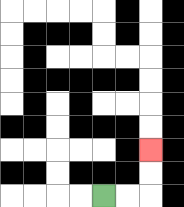{'start': '[4, 8]', 'end': '[6, 6]', 'path_directions': 'R,R,U,U', 'path_coordinates': '[[4, 8], [5, 8], [6, 8], [6, 7], [6, 6]]'}